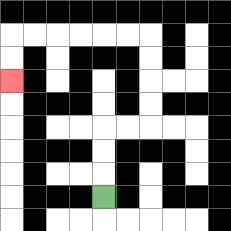{'start': '[4, 8]', 'end': '[0, 3]', 'path_directions': 'U,U,U,R,R,U,U,U,U,L,L,L,L,L,L,D,D', 'path_coordinates': '[[4, 8], [4, 7], [4, 6], [4, 5], [5, 5], [6, 5], [6, 4], [6, 3], [6, 2], [6, 1], [5, 1], [4, 1], [3, 1], [2, 1], [1, 1], [0, 1], [0, 2], [0, 3]]'}